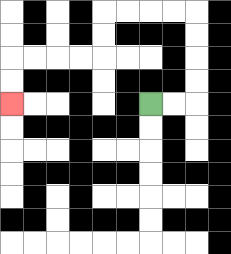{'start': '[6, 4]', 'end': '[0, 4]', 'path_directions': 'R,R,U,U,U,U,L,L,L,L,D,D,L,L,L,L,D,D', 'path_coordinates': '[[6, 4], [7, 4], [8, 4], [8, 3], [8, 2], [8, 1], [8, 0], [7, 0], [6, 0], [5, 0], [4, 0], [4, 1], [4, 2], [3, 2], [2, 2], [1, 2], [0, 2], [0, 3], [0, 4]]'}